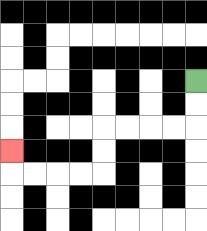{'start': '[8, 3]', 'end': '[0, 6]', 'path_directions': 'D,D,L,L,L,L,D,D,L,L,L,L,U', 'path_coordinates': '[[8, 3], [8, 4], [8, 5], [7, 5], [6, 5], [5, 5], [4, 5], [4, 6], [4, 7], [3, 7], [2, 7], [1, 7], [0, 7], [0, 6]]'}